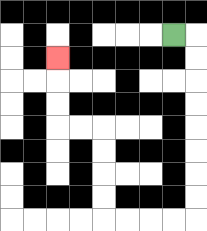{'start': '[7, 1]', 'end': '[2, 2]', 'path_directions': 'R,D,D,D,D,D,D,D,D,L,L,L,L,U,U,U,U,L,L,U,U,U', 'path_coordinates': '[[7, 1], [8, 1], [8, 2], [8, 3], [8, 4], [8, 5], [8, 6], [8, 7], [8, 8], [8, 9], [7, 9], [6, 9], [5, 9], [4, 9], [4, 8], [4, 7], [4, 6], [4, 5], [3, 5], [2, 5], [2, 4], [2, 3], [2, 2]]'}